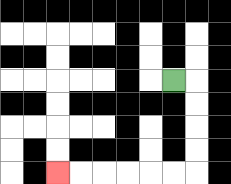{'start': '[7, 3]', 'end': '[2, 7]', 'path_directions': 'R,D,D,D,D,L,L,L,L,L,L', 'path_coordinates': '[[7, 3], [8, 3], [8, 4], [8, 5], [8, 6], [8, 7], [7, 7], [6, 7], [5, 7], [4, 7], [3, 7], [2, 7]]'}